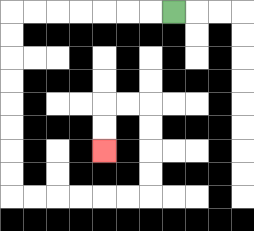{'start': '[7, 0]', 'end': '[4, 6]', 'path_directions': 'L,L,L,L,L,L,L,D,D,D,D,D,D,D,D,R,R,R,R,R,R,U,U,U,U,L,L,D,D', 'path_coordinates': '[[7, 0], [6, 0], [5, 0], [4, 0], [3, 0], [2, 0], [1, 0], [0, 0], [0, 1], [0, 2], [0, 3], [0, 4], [0, 5], [0, 6], [0, 7], [0, 8], [1, 8], [2, 8], [3, 8], [4, 8], [5, 8], [6, 8], [6, 7], [6, 6], [6, 5], [6, 4], [5, 4], [4, 4], [4, 5], [4, 6]]'}